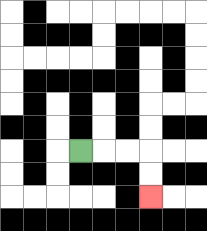{'start': '[3, 6]', 'end': '[6, 8]', 'path_directions': 'R,R,R,D,D', 'path_coordinates': '[[3, 6], [4, 6], [5, 6], [6, 6], [6, 7], [6, 8]]'}